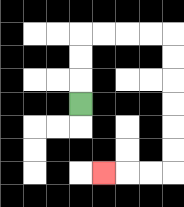{'start': '[3, 4]', 'end': '[4, 7]', 'path_directions': 'U,U,U,R,R,R,R,D,D,D,D,D,D,L,L,L', 'path_coordinates': '[[3, 4], [3, 3], [3, 2], [3, 1], [4, 1], [5, 1], [6, 1], [7, 1], [7, 2], [7, 3], [7, 4], [7, 5], [7, 6], [7, 7], [6, 7], [5, 7], [4, 7]]'}